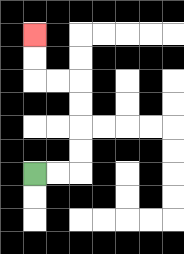{'start': '[1, 7]', 'end': '[1, 1]', 'path_directions': 'R,R,U,U,U,U,L,L,U,U', 'path_coordinates': '[[1, 7], [2, 7], [3, 7], [3, 6], [3, 5], [3, 4], [3, 3], [2, 3], [1, 3], [1, 2], [1, 1]]'}